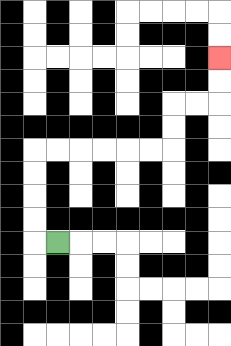{'start': '[2, 10]', 'end': '[9, 2]', 'path_directions': 'L,U,U,U,U,R,R,R,R,R,R,U,U,R,R,U,U', 'path_coordinates': '[[2, 10], [1, 10], [1, 9], [1, 8], [1, 7], [1, 6], [2, 6], [3, 6], [4, 6], [5, 6], [6, 6], [7, 6], [7, 5], [7, 4], [8, 4], [9, 4], [9, 3], [9, 2]]'}